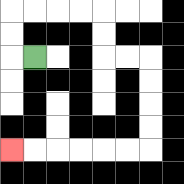{'start': '[1, 2]', 'end': '[0, 6]', 'path_directions': 'L,U,U,R,R,R,R,D,D,R,R,D,D,D,D,L,L,L,L,L,L', 'path_coordinates': '[[1, 2], [0, 2], [0, 1], [0, 0], [1, 0], [2, 0], [3, 0], [4, 0], [4, 1], [4, 2], [5, 2], [6, 2], [6, 3], [6, 4], [6, 5], [6, 6], [5, 6], [4, 6], [3, 6], [2, 6], [1, 6], [0, 6]]'}